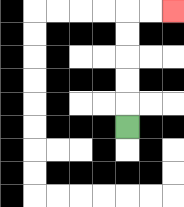{'start': '[5, 5]', 'end': '[7, 0]', 'path_directions': 'U,U,U,U,U,R,R', 'path_coordinates': '[[5, 5], [5, 4], [5, 3], [5, 2], [5, 1], [5, 0], [6, 0], [7, 0]]'}